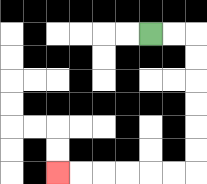{'start': '[6, 1]', 'end': '[2, 7]', 'path_directions': 'R,R,D,D,D,D,D,D,L,L,L,L,L,L', 'path_coordinates': '[[6, 1], [7, 1], [8, 1], [8, 2], [8, 3], [8, 4], [8, 5], [8, 6], [8, 7], [7, 7], [6, 7], [5, 7], [4, 7], [3, 7], [2, 7]]'}